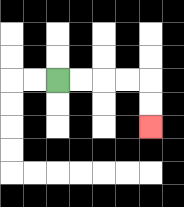{'start': '[2, 3]', 'end': '[6, 5]', 'path_directions': 'R,R,R,R,D,D', 'path_coordinates': '[[2, 3], [3, 3], [4, 3], [5, 3], [6, 3], [6, 4], [6, 5]]'}